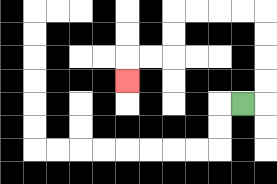{'start': '[10, 4]', 'end': '[5, 3]', 'path_directions': 'R,U,U,U,U,L,L,L,L,D,D,L,L,D', 'path_coordinates': '[[10, 4], [11, 4], [11, 3], [11, 2], [11, 1], [11, 0], [10, 0], [9, 0], [8, 0], [7, 0], [7, 1], [7, 2], [6, 2], [5, 2], [5, 3]]'}